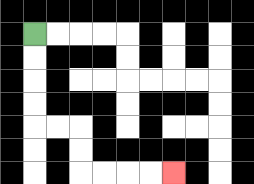{'start': '[1, 1]', 'end': '[7, 7]', 'path_directions': 'D,D,D,D,R,R,D,D,R,R,R,R', 'path_coordinates': '[[1, 1], [1, 2], [1, 3], [1, 4], [1, 5], [2, 5], [3, 5], [3, 6], [3, 7], [4, 7], [5, 7], [6, 7], [7, 7]]'}